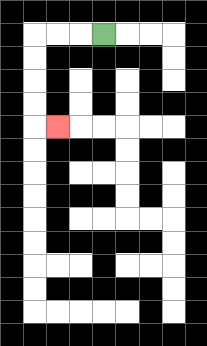{'start': '[4, 1]', 'end': '[2, 5]', 'path_directions': 'L,L,L,D,D,D,D,R', 'path_coordinates': '[[4, 1], [3, 1], [2, 1], [1, 1], [1, 2], [1, 3], [1, 4], [1, 5], [2, 5]]'}